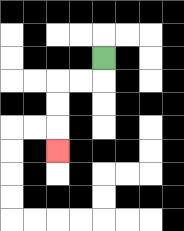{'start': '[4, 2]', 'end': '[2, 6]', 'path_directions': 'D,L,L,D,D,D', 'path_coordinates': '[[4, 2], [4, 3], [3, 3], [2, 3], [2, 4], [2, 5], [2, 6]]'}